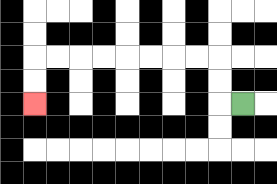{'start': '[10, 4]', 'end': '[1, 4]', 'path_directions': 'L,U,U,L,L,L,L,L,L,L,L,D,D', 'path_coordinates': '[[10, 4], [9, 4], [9, 3], [9, 2], [8, 2], [7, 2], [6, 2], [5, 2], [4, 2], [3, 2], [2, 2], [1, 2], [1, 3], [1, 4]]'}